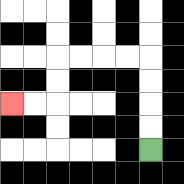{'start': '[6, 6]', 'end': '[0, 4]', 'path_directions': 'U,U,U,U,L,L,L,L,D,D,L,L', 'path_coordinates': '[[6, 6], [6, 5], [6, 4], [6, 3], [6, 2], [5, 2], [4, 2], [3, 2], [2, 2], [2, 3], [2, 4], [1, 4], [0, 4]]'}